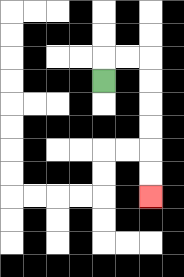{'start': '[4, 3]', 'end': '[6, 8]', 'path_directions': 'U,R,R,D,D,D,D,D,D', 'path_coordinates': '[[4, 3], [4, 2], [5, 2], [6, 2], [6, 3], [6, 4], [6, 5], [6, 6], [6, 7], [6, 8]]'}